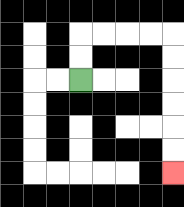{'start': '[3, 3]', 'end': '[7, 7]', 'path_directions': 'U,U,R,R,R,R,D,D,D,D,D,D', 'path_coordinates': '[[3, 3], [3, 2], [3, 1], [4, 1], [5, 1], [6, 1], [7, 1], [7, 2], [7, 3], [7, 4], [7, 5], [7, 6], [7, 7]]'}